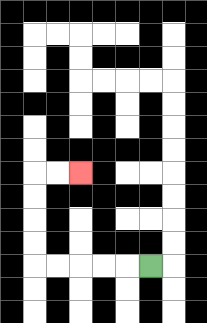{'start': '[6, 11]', 'end': '[3, 7]', 'path_directions': 'L,L,L,L,L,U,U,U,U,R,R', 'path_coordinates': '[[6, 11], [5, 11], [4, 11], [3, 11], [2, 11], [1, 11], [1, 10], [1, 9], [1, 8], [1, 7], [2, 7], [3, 7]]'}